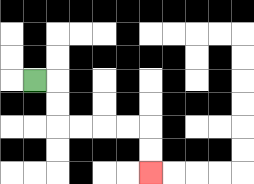{'start': '[1, 3]', 'end': '[6, 7]', 'path_directions': 'R,D,D,R,R,R,R,D,D', 'path_coordinates': '[[1, 3], [2, 3], [2, 4], [2, 5], [3, 5], [4, 5], [5, 5], [6, 5], [6, 6], [6, 7]]'}